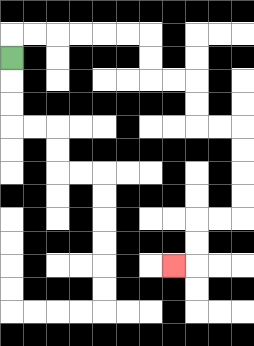{'start': '[0, 2]', 'end': '[7, 11]', 'path_directions': 'U,R,R,R,R,R,R,D,D,R,R,D,D,R,R,D,D,D,D,L,L,D,D,L', 'path_coordinates': '[[0, 2], [0, 1], [1, 1], [2, 1], [3, 1], [4, 1], [5, 1], [6, 1], [6, 2], [6, 3], [7, 3], [8, 3], [8, 4], [8, 5], [9, 5], [10, 5], [10, 6], [10, 7], [10, 8], [10, 9], [9, 9], [8, 9], [8, 10], [8, 11], [7, 11]]'}